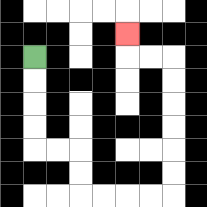{'start': '[1, 2]', 'end': '[5, 1]', 'path_directions': 'D,D,D,D,R,R,D,D,R,R,R,R,U,U,U,U,U,U,L,L,U', 'path_coordinates': '[[1, 2], [1, 3], [1, 4], [1, 5], [1, 6], [2, 6], [3, 6], [3, 7], [3, 8], [4, 8], [5, 8], [6, 8], [7, 8], [7, 7], [7, 6], [7, 5], [7, 4], [7, 3], [7, 2], [6, 2], [5, 2], [5, 1]]'}